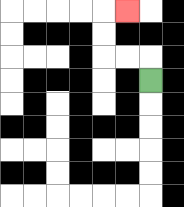{'start': '[6, 3]', 'end': '[5, 0]', 'path_directions': 'U,L,L,U,U,R', 'path_coordinates': '[[6, 3], [6, 2], [5, 2], [4, 2], [4, 1], [4, 0], [5, 0]]'}